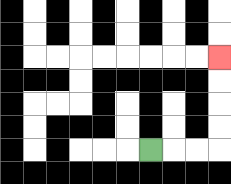{'start': '[6, 6]', 'end': '[9, 2]', 'path_directions': 'R,R,R,U,U,U,U', 'path_coordinates': '[[6, 6], [7, 6], [8, 6], [9, 6], [9, 5], [9, 4], [9, 3], [9, 2]]'}